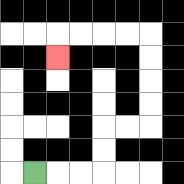{'start': '[1, 7]', 'end': '[2, 2]', 'path_directions': 'R,R,R,U,U,R,R,U,U,U,U,L,L,L,L,D', 'path_coordinates': '[[1, 7], [2, 7], [3, 7], [4, 7], [4, 6], [4, 5], [5, 5], [6, 5], [6, 4], [6, 3], [6, 2], [6, 1], [5, 1], [4, 1], [3, 1], [2, 1], [2, 2]]'}